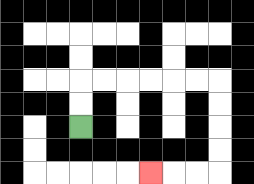{'start': '[3, 5]', 'end': '[6, 7]', 'path_directions': 'U,U,R,R,R,R,R,R,D,D,D,D,L,L,L', 'path_coordinates': '[[3, 5], [3, 4], [3, 3], [4, 3], [5, 3], [6, 3], [7, 3], [8, 3], [9, 3], [9, 4], [9, 5], [9, 6], [9, 7], [8, 7], [7, 7], [6, 7]]'}